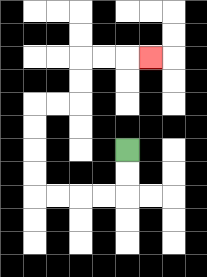{'start': '[5, 6]', 'end': '[6, 2]', 'path_directions': 'D,D,L,L,L,L,U,U,U,U,R,R,U,U,R,R,R', 'path_coordinates': '[[5, 6], [5, 7], [5, 8], [4, 8], [3, 8], [2, 8], [1, 8], [1, 7], [1, 6], [1, 5], [1, 4], [2, 4], [3, 4], [3, 3], [3, 2], [4, 2], [5, 2], [6, 2]]'}